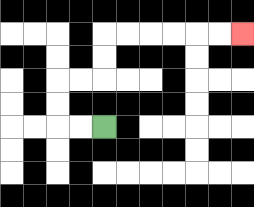{'start': '[4, 5]', 'end': '[10, 1]', 'path_directions': 'L,L,U,U,R,R,U,U,R,R,R,R,R,R', 'path_coordinates': '[[4, 5], [3, 5], [2, 5], [2, 4], [2, 3], [3, 3], [4, 3], [4, 2], [4, 1], [5, 1], [6, 1], [7, 1], [8, 1], [9, 1], [10, 1]]'}